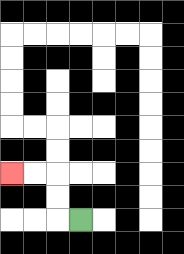{'start': '[3, 9]', 'end': '[0, 7]', 'path_directions': 'L,U,U,L,L', 'path_coordinates': '[[3, 9], [2, 9], [2, 8], [2, 7], [1, 7], [0, 7]]'}